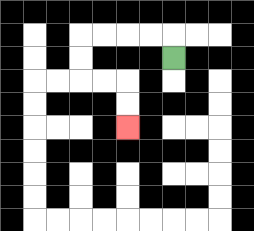{'start': '[7, 2]', 'end': '[5, 5]', 'path_directions': 'U,L,L,L,L,D,D,R,R,D,D', 'path_coordinates': '[[7, 2], [7, 1], [6, 1], [5, 1], [4, 1], [3, 1], [3, 2], [3, 3], [4, 3], [5, 3], [5, 4], [5, 5]]'}